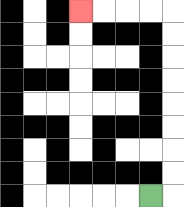{'start': '[6, 8]', 'end': '[3, 0]', 'path_directions': 'R,U,U,U,U,U,U,U,U,L,L,L,L', 'path_coordinates': '[[6, 8], [7, 8], [7, 7], [7, 6], [7, 5], [7, 4], [7, 3], [7, 2], [7, 1], [7, 0], [6, 0], [5, 0], [4, 0], [3, 0]]'}